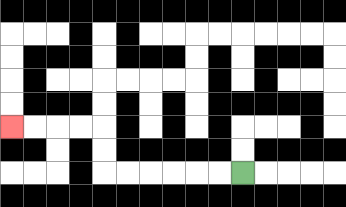{'start': '[10, 7]', 'end': '[0, 5]', 'path_directions': 'L,L,L,L,L,L,U,U,L,L,L,L', 'path_coordinates': '[[10, 7], [9, 7], [8, 7], [7, 7], [6, 7], [5, 7], [4, 7], [4, 6], [4, 5], [3, 5], [2, 5], [1, 5], [0, 5]]'}